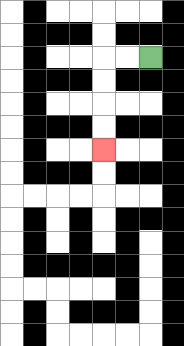{'start': '[6, 2]', 'end': '[4, 6]', 'path_directions': 'L,L,D,D,D,D', 'path_coordinates': '[[6, 2], [5, 2], [4, 2], [4, 3], [4, 4], [4, 5], [4, 6]]'}